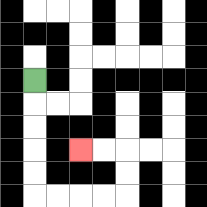{'start': '[1, 3]', 'end': '[3, 6]', 'path_directions': 'D,D,D,D,D,R,R,R,R,U,U,L,L', 'path_coordinates': '[[1, 3], [1, 4], [1, 5], [1, 6], [1, 7], [1, 8], [2, 8], [3, 8], [4, 8], [5, 8], [5, 7], [5, 6], [4, 6], [3, 6]]'}